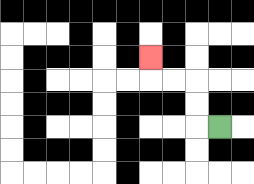{'start': '[9, 5]', 'end': '[6, 2]', 'path_directions': 'L,U,U,L,L,U', 'path_coordinates': '[[9, 5], [8, 5], [8, 4], [8, 3], [7, 3], [6, 3], [6, 2]]'}